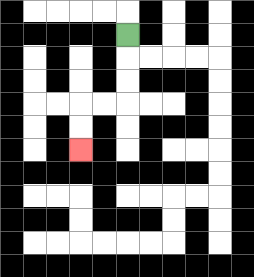{'start': '[5, 1]', 'end': '[3, 6]', 'path_directions': 'D,D,D,L,L,D,D', 'path_coordinates': '[[5, 1], [5, 2], [5, 3], [5, 4], [4, 4], [3, 4], [3, 5], [3, 6]]'}